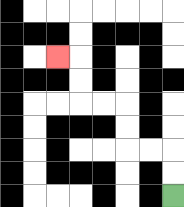{'start': '[7, 8]', 'end': '[2, 2]', 'path_directions': 'U,U,L,L,U,U,L,L,U,U,L', 'path_coordinates': '[[7, 8], [7, 7], [7, 6], [6, 6], [5, 6], [5, 5], [5, 4], [4, 4], [3, 4], [3, 3], [3, 2], [2, 2]]'}